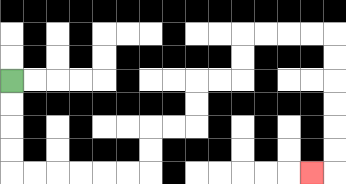{'start': '[0, 3]', 'end': '[13, 7]', 'path_directions': 'D,D,D,D,R,R,R,R,R,R,U,U,R,R,U,U,R,R,U,U,R,R,R,R,D,D,D,D,D,D,L', 'path_coordinates': '[[0, 3], [0, 4], [0, 5], [0, 6], [0, 7], [1, 7], [2, 7], [3, 7], [4, 7], [5, 7], [6, 7], [6, 6], [6, 5], [7, 5], [8, 5], [8, 4], [8, 3], [9, 3], [10, 3], [10, 2], [10, 1], [11, 1], [12, 1], [13, 1], [14, 1], [14, 2], [14, 3], [14, 4], [14, 5], [14, 6], [14, 7], [13, 7]]'}